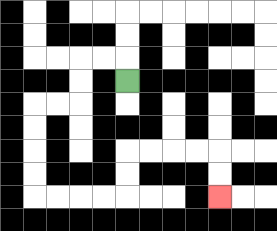{'start': '[5, 3]', 'end': '[9, 8]', 'path_directions': 'U,L,L,D,D,L,L,D,D,D,D,R,R,R,R,U,U,R,R,R,R,D,D', 'path_coordinates': '[[5, 3], [5, 2], [4, 2], [3, 2], [3, 3], [3, 4], [2, 4], [1, 4], [1, 5], [1, 6], [1, 7], [1, 8], [2, 8], [3, 8], [4, 8], [5, 8], [5, 7], [5, 6], [6, 6], [7, 6], [8, 6], [9, 6], [9, 7], [9, 8]]'}